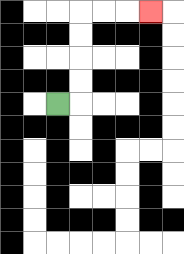{'start': '[2, 4]', 'end': '[6, 0]', 'path_directions': 'R,U,U,U,U,R,R,R', 'path_coordinates': '[[2, 4], [3, 4], [3, 3], [3, 2], [3, 1], [3, 0], [4, 0], [5, 0], [6, 0]]'}